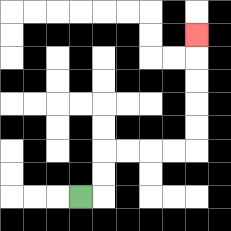{'start': '[3, 8]', 'end': '[8, 1]', 'path_directions': 'R,U,U,R,R,R,R,U,U,U,U,U', 'path_coordinates': '[[3, 8], [4, 8], [4, 7], [4, 6], [5, 6], [6, 6], [7, 6], [8, 6], [8, 5], [8, 4], [8, 3], [8, 2], [8, 1]]'}